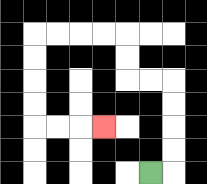{'start': '[6, 7]', 'end': '[4, 5]', 'path_directions': 'R,U,U,U,U,L,L,U,U,L,L,L,L,D,D,D,D,R,R,R', 'path_coordinates': '[[6, 7], [7, 7], [7, 6], [7, 5], [7, 4], [7, 3], [6, 3], [5, 3], [5, 2], [5, 1], [4, 1], [3, 1], [2, 1], [1, 1], [1, 2], [1, 3], [1, 4], [1, 5], [2, 5], [3, 5], [4, 5]]'}